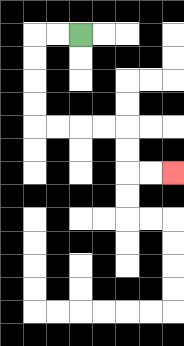{'start': '[3, 1]', 'end': '[7, 7]', 'path_directions': 'L,L,D,D,D,D,R,R,R,R,D,D,R,R', 'path_coordinates': '[[3, 1], [2, 1], [1, 1], [1, 2], [1, 3], [1, 4], [1, 5], [2, 5], [3, 5], [4, 5], [5, 5], [5, 6], [5, 7], [6, 7], [7, 7]]'}